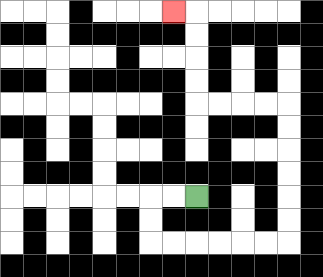{'start': '[8, 8]', 'end': '[7, 0]', 'path_directions': 'L,L,D,D,R,R,R,R,R,R,U,U,U,U,U,U,L,L,L,L,U,U,U,U,L', 'path_coordinates': '[[8, 8], [7, 8], [6, 8], [6, 9], [6, 10], [7, 10], [8, 10], [9, 10], [10, 10], [11, 10], [12, 10], [12, 9], [12, 8], [12, 7], [12, 6], [12, 5], [12, 4], [11, 4], [10, 4], [9, 4], [8, 4], [8, 3], [8, 2], [8, 1], [8, 0], [7, 0]]'}